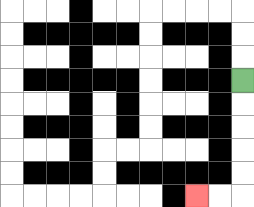{'start': '[10, 3]', 'end': '[8, 8]', 'path_directions': 'D,D,D,D,D,L,L', 'path_coordinates': '[[10, 3], [10, 4], [10, 5], [10, 6], [10, 7], [10, 8], [9, 8], [8, 8]]'}